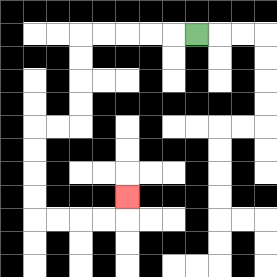{'start': '[8, 1]', 'end': '[5, 8]', 'path_directions': 'L,L,L,L,L,D,D,D,D,L,L,D,D,D,D,R,R,R,R,U', 'path_coordinates': '[[8, 1], [7, 1], [6, 1], [5, 1], [4, 1], [3, 1], [3, 2], [3, 3], [3, 4], [3, 5], [2, 5], [1, 5], [1, 6], [1, 7], [1, 8], [1, 9], [2, 9], [3, 9], [4, 9], [5, 9], [5, 8]]'}